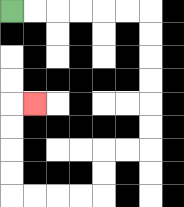{'start': '[0, 0]', 'end': '[1, 4]', 'path_directions': 'R,R,R,R,R,R,D,D,D,D,D,D,L,L,D,D,L,L,L,L,U,U,U,U,R', 'path_coordinates': '[[0, 0], [1, 0], [2, 0], [3, 0], [4, 0], [5, 0], [6, 0], [6, 1], [6, 2], [6, 3], [6, 4], [6, 5], [6, 6], [5, 6], [4, 6], [4, 7], [4, 8], [3, 8], [2, 8], [1, 8], [0, 8], [0, 7], [0, 6], [0, 5], [0, 4], [1, 4]]'}